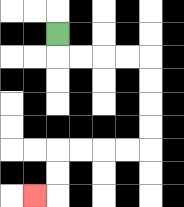{'start': '[2, 1]', 'end': '[1, 8]', 'path_directions': 'D,R,R,R,R,D,D,D,D,L,L,L,L,D,D,L', 'path_coordinates': '[[2, 1], [2, 2], [3, 2], [4, 2], [5, 2], [6, 2], [6, 3], [6, 4], [6, 5], [6, 6], [5, 6], [4, 6], [3, 6], [2, 6], [2, 7], [2, 8], [1, 8]]'}